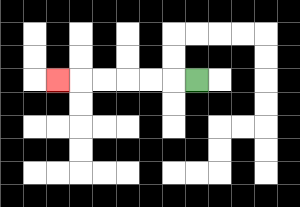{'start': '[8, 3]', 'end': '[2, 3]', 'path_directions': 'L,L,L,L,L,L', 'path_coordinates': '[[8, 3], [7, 3], [6, 3], [5, 3], [4, 3], [3, 3], [2, 3]]'}